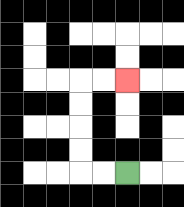{'start': '[5, 7]', 'end': '[5, 3]', 'path_directions': 'L,L,U,U,U,U,R,R', 'path_coordinates': '[[5, 7], [4, 7], [3, 7], [3, 6], [3, 5], [3, 4], [3, 3], [4, 3], [5, 3]]'}